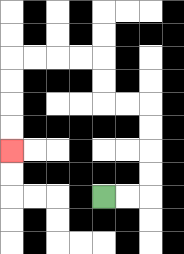{'start': '[4, 8]', 'end': '[0, 6]', 'path_directions': 'R,R,U,U,U,U,L,L,U,U,L,L,L,L,D,D,D,D', 'path_coordinates': '[[4, 8], [5, 8], [6, 8], [6, 7], [6, 6], [6, 5], [6, 4], [5, 4], [4, 4], [4, 3], [4, 2], [3, 2], [2, 2], [1, 2], [0, 2], [0, 3], [0, 4], [0, 5], [0, 6]]'}